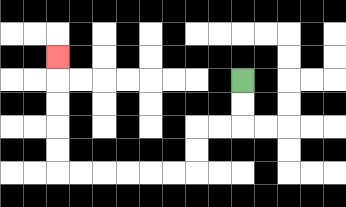{'start': '[10, 3]', 'end': '[2, 2]', 'path_directions': 'D,D,L,L,D,D,L,L,L,L,L,L,U,U,U,U,U', 'path_coordinates': '[[10, 3], [10, 4], [10, 5], [9, 5], [8, 5], [8, 6], [8, 7], [7, 7], [6, 7], [5, 7], [4, 7], [3, 7], [2, 7], [2, 6], [2, 5], [2, 4], [2, 3], [2, 2]]'}